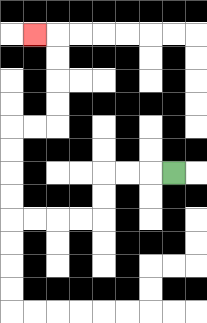{'start': '[7, 7]', 'end': '[1, 1]', 'path_directions': 'L,L,L,D,D,L,L,L,L,U,U,U,U,R,R,U,U,U,U,L', 'path_coordinates': '[[7, 7], [6, 7], [5, 7], [4, 7], [4, 8], [4, 9], [3, 9], [2, 9], [1, 9], [0, 9], [0, 8], [0, 7], [0, 6], [0, 5], [1, 5], [2, 5], [2, 4], [2, 3], [2, 2], [2, 1], [1, 1]]'}